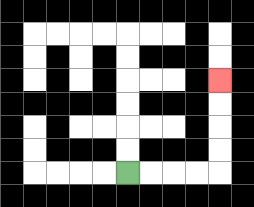{'start': '[5, 7]', 'end': '[9, 3]', 'path_directions': 'R,R,R,R,U,U,U,U', 'path_coordinates': '[[5, 7], [6, 7], [7, 7], [8, 7], [9, 7], [9, 6], [9, 5], [9, 4], [9, 3]]'}